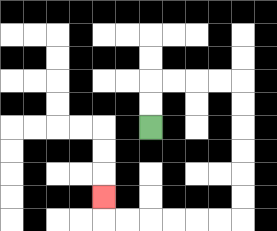{'start': '[6, 5]', 'end': '[4, 8]', 'path_directions': 'U,U,R,R,R,R,D,D,D,D,D,D,L,L,L,L,L,L,U', 'path_coordinates': '[[6, 5], [6, 4], [6, 3], [7, 3], [8, 3], [9, 3], [10, 3], [10, 4], [10, 5], [10, 6], [10, 7], [10, 8], [10, 9], [9, 9], [8, 9], [7, 9], [6, 9], [5, 9], [4, 9], [4, 8]]'}